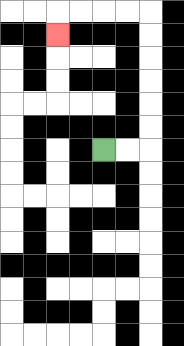{'start': '[4, 6]', 'end': '[2, 1]', 'path_directions': 'R,R,U,U,U,U,U,U,L,L,L,L,D', 'path_coordinates': '[[4, 6], [5, 6], [6, 6], [6, 5], [6, 4], [6, 3], [6, 2], [6, 1], [6, 0], [5, 0], [4, 0], [3, 0], [2, 0], [2, 1]]'}